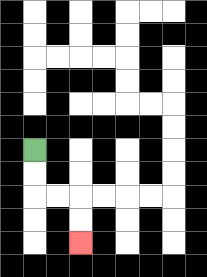{'start': '[1, 6]', 'end': '[3, 10]', 'path_directions': 'D,D,R,R,D,D', 'path_coordinates': '[[1, 6], [1, 7], [1, 8], [2, 8], [3, 8], [3, 9], [3, 10]]'}